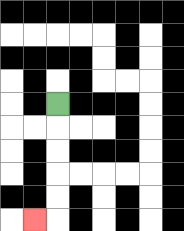{'start': '[2, 4]', 'end': '[1, 9]', 'path_directions': 'D,D,D,D,D,L', 'path_coordinates': '[[2, 4], [2, 5], [2, 6], [2, 7], [2, 8], [2, 9], [1, 9]]'}